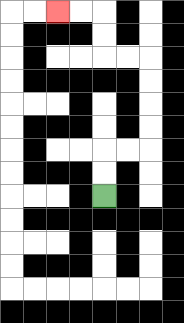{'start': '[4, 8]', 'end': '[2, 0]', 'path_directions': 'U,U,R,R,U,U,U,U,L,L,U,U,L,L', 'path_coordinates': '[[4, 8], [4, 7], [4, 6], [5, 6], [6, 6], [6, 5], [6, 4], [6, 3], [6, 2], [5, 2], [4, 2], [4, 1], [4, 0], [3, 0], [2, 0]]'}